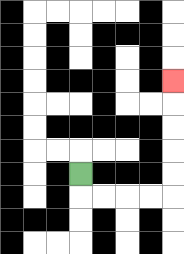{'start': '[3, 7]', 'end': '[7, 3]', 'path_directions': 'D,R,R,R,R,U,U,U,U,U', 'path_coordinates': '[[3, 7], [3, 8], [4, 8], [5, 8], [6, 8], [7, 8], [7, 7], [7, 6], [7, 5], [7, 4], [7, 3]]'}